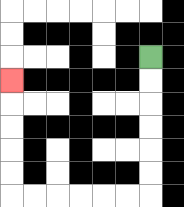{'start': '[6, 2]', 'end': '[0, 3]', 'path_directions': 'D,D,D,D,D,D,L,L,L,L,L,L,U,U,U,U,U', 'path_coordinates': '[[6, 2], [6, 3], [6, 4], [6, 5], [6, 6], [6, 7], [6, 8], [5, 8], [4, 8], [3, 8], [2, 8], [1, 8], [0, 8], [0, 7], [0, 6], [0, 5], [0, 4], [0, 3]]'}